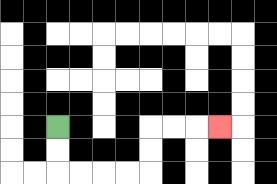{'start': '[2, 5]', 'end': '[9, 5]', 'path_directions': 'D,D,R,R,R,R,U,U,R,R,R', 'path_coordinates': '[[2, 5], [2, 6], [2, 7], [3, 7], [4, 7], [5, 7], [6, 7], [6, 6], [6, 5], [7, 5], [8, 5], [9, 5]]'}